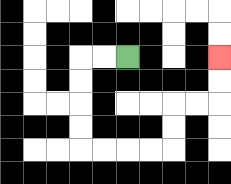{'start': '[5, 2]', 'end': '[9, 2]', 'path_directions': 'L,L,D,D,D,D,R,R,R,R,U,U,R,R,U,U', 'path_coordinates': '[[5, 2], [4, 2], [3, 2], [3, 3], [3, 4], [3, 5], [3, 6], [4, 6], [5, 6], [6, 6], [7, 6], [7, 5], [7, 4], [8, 4], [9, 4], [9, 3], [9, 2]]'}